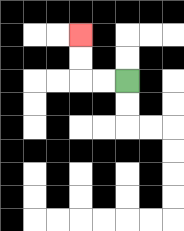{'start': '[5, 3]', 'end': '[3, 1]', 'path_directions': 'L,L,U,U', 'path_coordinates': '[[5, 3], [4, 3], [3, 3], [3, 2], [3, 1]]'}